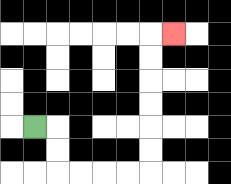{'start': '[1, 5]', 'end': '[7, 1]', 'path_directions': 'R,D,D,R,R,R,R,U,U,U,U,U,U,R', 'path_coordinates': '[[1, 5], [2, 5], [2, 6], [2, 7], [3, 7], [4, 7], [5, 7], [6, 7], [6, 6], [6, 5], [6, 4], [6, 3], [6, 2], [6, 1], [7, 1]]'}